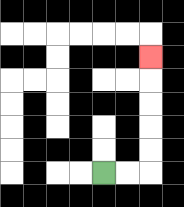{'start': '[4, 7]', 'end': '[6, 2]', 'path_directions': 'R,R,U,U,U,U,U', 'path_coordinates': '[[4, 7], [5, 7], [6, 7], [6, 6], [6, 5], [6, 4], [6, 3], [6, 2]]'}